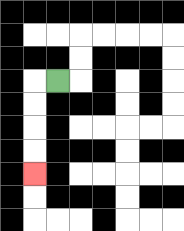{'start': '[2, 3]', 'end': '[1, 7]', 'path_directions': 'L,D,D,D,D', 'path_coordinates': '[[2, 3], [1, 3], [1, 4], [1, 5], [1, 6], [1, 7]]'}